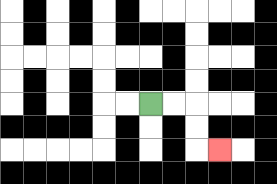{'start': '[6, 4]', 'end': '[9, 6]', 'path_directions': 'R,R,D,D,R', 'path_coordinates': '[[6, 4], [7, 4], [8, 4], [8, 5], [8, 6], [9, 6]]'}